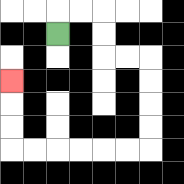{'start': '[2, 1]', 'end': '[0, 3]', 'path_directions': 'U,R,R,D,D,R,R,D,D,D,D,L,L,L,L,L,L,U,U,U', 'path_coordinates': '[[2, 1], [2, 0], [3, 0], [4, 0], [4, 1], [4, 2], [5, 2], [6, 2], [6, 3], [6, 4], [6, 5], [6, 6], [5, 6], [4, 6], [3, 6], [2, 6], [1, 6], [0, 6], [0, 5], [0, 4], [0, 3]]'}